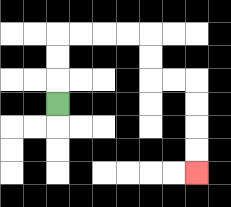{'start': '[2, 4]', 'end': '[8, 7]', 'path_directions': 'U,U,U,R,R,R,R,D,D,R,R,D,D,D,D', 'path_coordinates': '[[2, 4], [2, 3], [2, 2], [2, 1], [3, 1], [4, 1], [5, 1], [6, 1], [6, 2], [6, 3], [7, 3], [8, 3], [8, 4], [8, 5], [8, 6], [8, 7]]'}